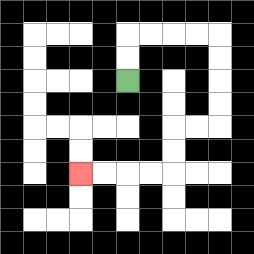{'start': '[5, 3]', 'end': '[3, 7]', 'path_directions': 'U,U,R,R,R,R,D,D,D,D,L,L,D,D,L,L,L,L', 'path_coordinates': '[[5, 3], [5, 2], [5, 1], [6, 1], [7, 1], [8, 1], [9, 1], [9, 2], [9, 3], [9, 4], [9, 5], [8, 5], [7, 5], [7, 6], [7, 7], [6, 7], [5, 7], [4, 7], [3, 7]]'}